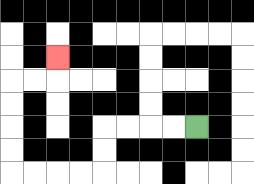{'start': '[8, 5]', 'end': '[2, 2]', 'path_directions': 'L,L,L,L,D,D,L,L,L,L,U,U,U,U,R,R,U', 'path_coordinates': '[[8, 5], [7, 5], [6, 5], [5, 5], [4, 5], [4, 6], [4, 7], [3, 7], [2, 7], [1, 7], [0, 7], [0, 6], [0, 5], [0, 4], [0, 3], [1, 3], [2, 3], [2, 2]]'}